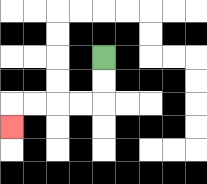{'start': '[4, 2]', 'end': '[0, 5]', 'path_directions': 'D,D,L,L,L,L,D', 'path_coordinates': '[[4, 2], [4, 3], [4, 4], [3, 4], [2, 4], [1, 4], [0, 4], [0, 5]]'}